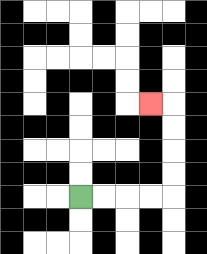{'start': '[3, 8]', 'end': '[6, 4]', 'path_directions': 'R,R,R,R,U,U,U,U,L', 'path_coordinates': '[[3, 8], [4, 8], [5, 8], [6, 8], [7, 8], [7, 7], [7, 6], [7, 5], [7, 4], [6, 4]]'}